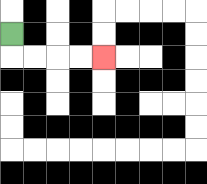{'start': '[0, 1]', 'end': '[4, 2]', 'path_directions': 'D,R,R,R,R', 'path_coordinates': '[[0, 1], [0, 2], [1, 2], [2, 2], [3, 2], [4, 2]]'}